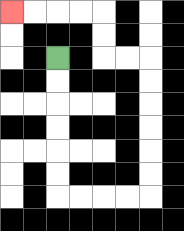{'start': '[2, 2]', 'end': '[0, 0]', 'path_directions': 'D,D,D,D,D,D,R,R,R,R,U,U,U,U,U,U,L,L,U,U,L,L,L,L', 'path_coordinates': '[[2, 2], [2, 3], [2, 4], [2, 5], [2, 6], [2, 7], [2, 8], [3, 8], [4, 8], [5, 8], [6, 8], [6, 7], [6, 6], [6, 5], [6, 4], [6, 3], [6, 2], [5, 2], [4, 2], [4, 1], [4, 0], [3, 0], [2, 0], [1, 0], [0, 0]]'}